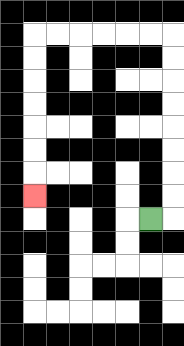{'start': '[6, 9]', 'end': '[1, 8]', 'path_directions': 'R,U,U,U,U,U,U,U,U,L,L,L,L,L,L,D,D,D,D,D,D,D', 'path_coordinates': '[[6, 9], [7, 9], [7, 8], [7, 7], [7, 6], [7, 5], [7, 4], [7, 3], [7, 2], [7, 1], [6, 1], [5, 1], [4, 1], [3, 1], [2, 1], [1, 1], [1, 2], [1, 3], [1, 4], [1, 5], [1, 6], [1, 7], [1, 8]]'}